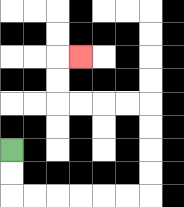{'start': '[0, 6]', 'end': '[3, 2]', 'path_directions': 'D,D,R,R,R,R,R,R,U,U,U,U,L,L,L,L,U,U,R', 'path_coordinates': '[[0, 6], [0, 7], [0, 8], [1, 8], [2, 8], [3, 8], [4, 8], [5, 8], [6, 8], [6, 7], [6, 6], [6, 5], [6, 4], [5, 4], [4, 4], [3, 4], [2, 4], [2, 3], [2, 2], [3, 2]]'}